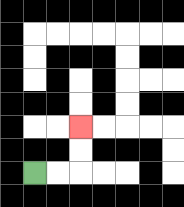{'start': '[1, 7]', 'end': '[3, 5]', 'path_directions': 'R,R,U,U', 'path_coordinates': '[[1, 7], [2, 7], [3, 7], [3, 6], [3, 5]]'}